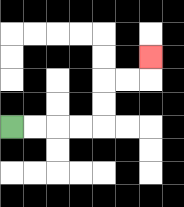{'start': '[0, 5]', 'end': '[6, 2]', 'path_directions': 'R,R,R,R,U,U,R,R,U', 'path_coordinates': '[[0, 5], [1, 5], [2, 5], [3, 5], [4, 5], [4, 4], [4, 3], [5, 3], [6, 3], [6, 2]]'}